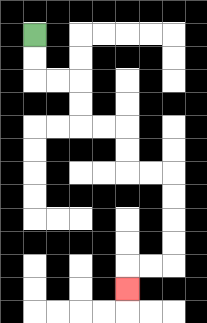{'start': '[1, 1]', 'end': '[5, 12]', 'path_directions': 'D,D,R,R,D,D,R,R,D,D,R,R,D,D,D,D,L,L,D', 'path_coordinates': '[[1, 1], [1, 2], [1, 3], [2, 3], [3, 3], [3, 4], [3, 5], [4, 5], [5, 5], [5, 6], [5, 7], [6, 7], [7, 7], [7, 8], [7, 9], [7, 10], [7, 11], [6, 11], [5, 11], [5, 12]]'}